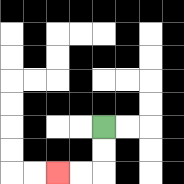{'start': '[4, 5]', 'end': '[2, 7]', 'path_directions': 'D,D,L,L', 'path_coordinates': '[[4, 5], [4, 6], [4, 7], [3, 7], [2, 7]]'}